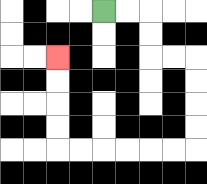{'start': '[4, 0]', 'end': '[2, 2]', 'path_directions': 'R,R,D,D,R,R,D,D,D,D,L,L,L,L,L,L,U,U,U,U', 'path_coordinates': '[[4, 0], [5, 0], [6, 0], [6, 1], [6, 2], [7, 2], [8, 2], [8, 3], [8, 4], [8, 5], [8, 6], [7, 6], [6, 6], [5, 6], [4, 6], [3, 6], [2, 6], [2, 5], [2, 4], [2, 3], [2, 2]]'}